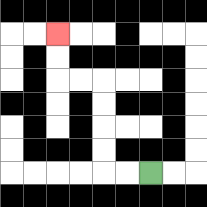{'start': '[6, 7]', 'end': '[2, 1]', 'path_directions': 'L,L,U,U,U,U,L,L,U,U', 'path_coordinates': '[[6, 7], [5, 7], [4, 7], [4, 6], [4, 5], [4, 4], [4, 3], [3, 3], [2, 3], [2, 2], [2, 1]]'}